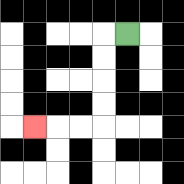{'start': '[5, 1]', 'end': '[1, 5]', 'path_directions': 'L,D,D,D,D,L,L,L', 'path_coordinates': '[[5, 1], [4, 1], [4, 2], [4, 3], [4, 4], [4, 5], [3, 5], [2, 5], [1, 5]]'}